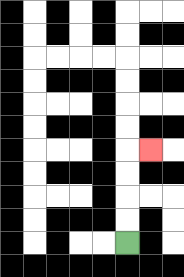{'start': '[5, 10]', 'end': '[6, 6]', 'path_directions': 'U,U,U,U,R', 'path_coordinates': '[[5, 10], [5, 9], [5, 8], [5, 7], [5, 6], [6, 6]]'}